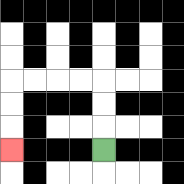{'start': '[4, 6]', 'end': '[0, 6]', 'path_directions': 'U,U,U,L,L,L,L,D,D,D', 'path_coordinates': '[[4, 6], [4, 5], [4, 4], [4, 3], [3, 3], [2, 3], [1, 3], [0, 3], [0, 4], [0, 5], [0, 6]]'}